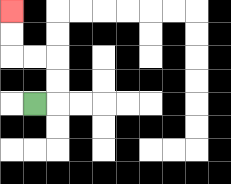{'start': '[1, 4]', 'end': '[0, 0]', 'path_directions': 'R,U,U,L,L,U,U', 'path_coordinates': '[[1, 4], [2, 4], [2, 3], [2, 2], [1, 2], [0, 2], [0, 1], [0, 0]]'}